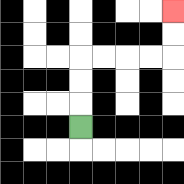{'start': '[3, 5]', 'end': '[7, 0]', 'path_directions': 'U,U,U,R,R,R,R,U,U', 'path_coordinates': '[[3, 5], [3, 4], [3, 3], [3, 2], [4, 2], [5, 2], [6, 2], [7, 2], [7, 1], [7, 0]]'}